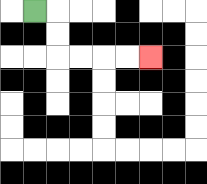{'start': '[1, 0]', 'end': '[6, 2]', 'path_directions': 'R,D,D,R,R,R,R', 'path_coordinates': '[[1, 0], [2, 0], [2, 1], [2, 2], [3, 2], [4, 2], [5, 2], [6, 2]]'}